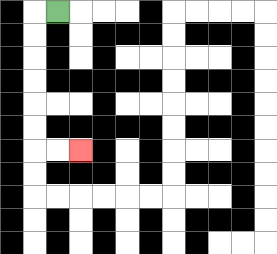{'start': '[2, 0]', 'end': '[3, 6]', 'path_directions': 'L,D,D,D,D,D,D,R,R', 'path_coordinates': '[[2, 0], [1, 0], [1, 1], [1, 2], [1, 3], [1, 4], [1, 5], [1, 6], [2, 6], [3, 6]]'}